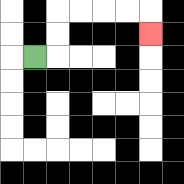{'start': '[1, 2]', 'end': '[6, 1]', 'path_directions': 'R,U,U,R,R,R,R,D', 'path_coordinates': '[[1, 2], [2, 2], [2, 1], [2, 0], [3, 0], [4, 0], [5, 0], [6, 0], [6, 1]]'}